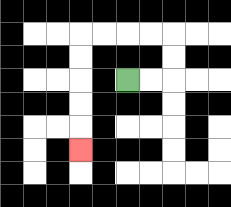{'start': '[5, 3]', 'end': '[3, 6]', 'path_directions': 'R,R,U,U,L,L,L,L,D,D,D,D,D', 'path_coordinates': '[[5, 3], [6, 3], [7, 3], [7, 2], [7, 1], [6, 1], [5, 1], [4, 1], [3, 1], [3, 2], [3, 3], [3, 4], [3, 5], [3, 6]]'}